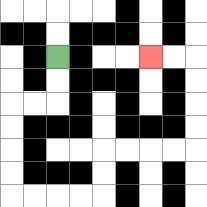{'start': '[2, 2]', 'end': '[6, 2]', 'path_directions': 'D,D,L,L,D,D,D,D,R,R,R,R,U,U,R,R,R,R,U,U,U,U,L,L', 'path_coordinates': '[[2, 2], [2, 3], [2, 4], [1, 4], [0, 4], [0, 5], [0, 6], [0, 7], [0, 8], [1, 8], [2, 8], [3, 8], [4, 8], [4, 7], [4, 6], [5, 6], [6, 6], [7, 6], [8, 6], [8, 5], [8, 4], [8, 3], [8, 2], [7, 2], [6, 2]]'}